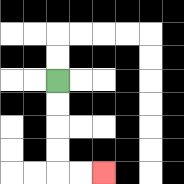{'start': '[2, 3]', 'end': '[4, 7]', 'path_directions': 'D,D,D,D,R,R', 'path_coordinates': '[[2, 3], [2, 4], [2, 5], [2, 6], [2, 7], [3, 7], [4, 7]]'}